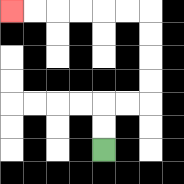{'start': '[4, 6]', 'end': '[0, 0]', 'path_directions': 'U,U,R,R,U,U,U,U,L,L,L,L,L,L', 'path_coordinates': '[[4, 6], [4, 5], [4, 4], [5, 4], [6, 4], [6, 3], [6, 2], [6, 1], [6, 0], [5, 0], [4, 0], [3, 0], [2, 0], [1, 0], [0, 0]]'}